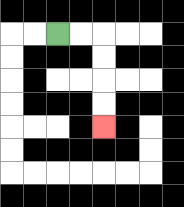{'start': '[2, 1]', 'end': '[4, 5]', 'path_directions': 'R,R,D,D,D,D', 'path_coordinates': '[[2, 1], [3, 1], [4, 1], [4, 2], [4, 3], [4, 4], [4, 5]]'}